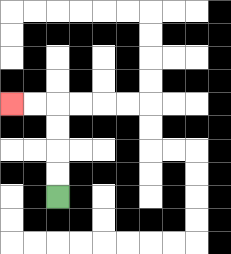{'start': '[2, 8]', 'end': '[0, 4]', 'path_directions': 'U,U,U,U,L,L', 'path_coordinates': '[[2, 8], [2, 7], [2, 6], [2, 5], [2, 4], [1, 4], [0, 4]]'}